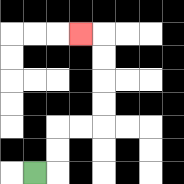{'start': '[1, 7]', 'end': '[3, 1]', 'path_directions': 'R,U,U,R,R,U,U,U,U,L', 'path_coordinates': '[[1, 7], [2, 7], [2, 6], [2, 5], [3, 5], [4, 5], [4, 4], [4, 3], [4, 2], [4, 1], [3, 1]]'}